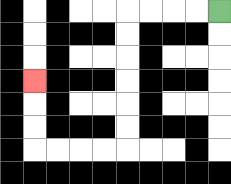{'start': '[9, 0]', 'end': '[1, 3]', 'path_directions': 'L,L,L,L,D,D,D,D,D,D,L,L,L,L,U,U,U', 'path_coordinates': '[[9, 0], [8, 0], [7, 0], [6, 0], [5, 0], [5, 1], [5, 2], [5, 3], [5, 4], [5, 5], [5, 6], [4, 6], [3, 6], [2, 6], [1, 6], [1, 5], [1, 4], [1, 3]]'}